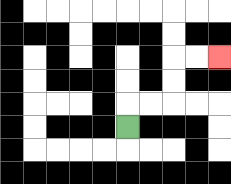{'start': '[5, 5]', 'end': '[9, 2]', 'path_directions': 'U,R,R,U,U,R,R', 'path_coordinates': '[[5, 5], [5, 4], [6, 4], [7, 4], [7, 3], [7, 2], [8, 2], [9, 2]]'}